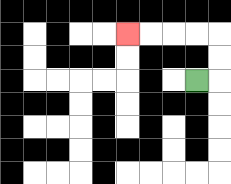{'start': '[8, 3]', 'end': '[5, 1]', 'path_directions': 'R,U,U,L,L,L,L', 'path_coordinates': '[[8, 3], [9, 3], [9, 2], [9, 1], [8, 1], [7, 1], [6, 1], [5, 1]]'}